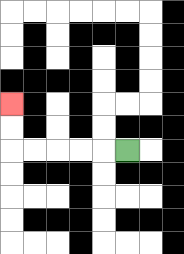{'start': '[5, 6]', 'end': '[0, 4]', 'path_directions': 'L,L,L,L,L,U,U', 'path_coordinates': '[[5, 6], [4, 6], [3, 6], [2, 6], [1, 6], [0, 6], [0, 5], [0, 4]]'}